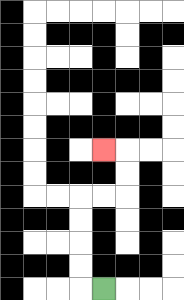{'start': '[4, 12]', 'end': '[4, 6]', 'path_directions': 'L,U,U,U,U,R,R,U,U,L', 'path_coordinates': '[[4, 12], [3, 12], [3, 11], [3, 10], [3, 9], [3, 8], [4, 8], [5, 8], [5, 7], [5, 6], [4, 6]]'}